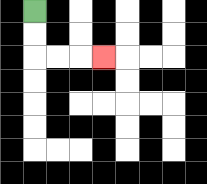{'start': '[1, 0]', 'end': '[4, 2]', 'path_directions': 'D,D,R,R,R', 'path_coordinates': '[[1, 0], [1, 1], [1, 2], [2, 2], [3, 2], [4, 2]]'}